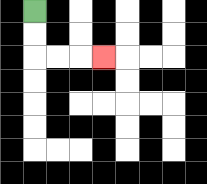{'start': '[1, 0]', 'end': '[4, 2]', 'path_directions': 'D,D,R,R,R', 'path_coordinates': '[[1, 0], [1, 1], [1, 2], [2, 2], [3, 2], [4, 2]]'}